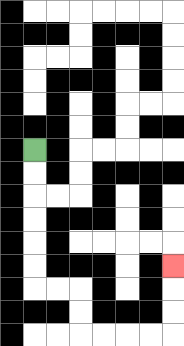{'start': '[1, 6]', 'end': '[7, 11]', 'path_directions': 'D,D,D,D,D,D,R,R,D,D,R,R,R,R,U,U,U', 'path_coordinates': '[[1, 6], [1, 7], [1, 8], [1, 9], [1, 10], [1, 11], [1, 12], [2, 12], [3, 12], [3, 13], [3, 14], [4, 14], [5, 14], [6, 14], [7, 14], [7, 13], [7, 12], [7, 11]]'}